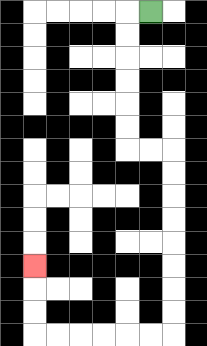{'start': '[6, 0]', 'end': '[1, 11]', 'path_directions': 'L,D,D,D,D,D,D,R,R,D,D,D,D,D,D,D,D,L,L,L,L,L,L,U,U,U', 'path_coordinates': '[[6, 0], [5, 0], [5, 1], [5, 2], [5, 3], [5, 4], [5, 5], [5, 6], [6, 6], [7, 6], [7, 7], [7, 8], [7, 9], [7, 10], [7, 11], [7, 12], [7, 13], [7, 14], [6, 14], [5, 14], [4, 14], [3, 14], [2, 14], [1, 14], [1, 13], [1, 12], [1, 11]]'}